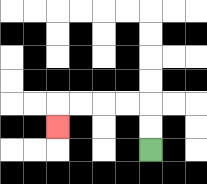{'start': '[6, 6]', 'end': '[2, 5]', 'path_directions': 'U,U,L,L,L,L,D', 'path_coordinates': '[[6, 6], [6, 5], [6, 4], [5, 4], [4, 4], [3, 4], [2, 4], [2, 5]]'}